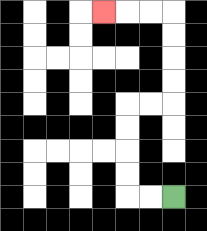{'start': '[7, 8]', 'end': '[4, 0]', 'path_directions': 'L,L,U,U,U,U,R,R,U,U,U,U,L,L,L', 'path_coordinates': '[[7, 8], [6, 8], [5, 8], [5, 7], [5, 6], [5, 5], [5, 4], [6, 4], [7, 4], [7, 3], [7, 2], [7, 1], [7, 0], [6, 0], [5, 0], [4, 0]]'}